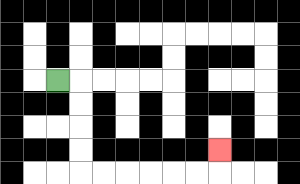{'start': '[2, 3]', 'end': '[9, 6]', 'path_directions': 'R,D,D,D,D,R,R,R,R,R,R,U', 'path_coordinates': '[[2, 3], [3, 3], [3, 4], [3, 5], [3, 6], [3, 7], [4, 7], [5, 7], [6, 7], [7, 7], [8, 7], [9, 7], [9, 6]]'}